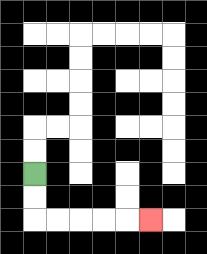{'start': '[1, 7]', 'end': '[6, 9]', 'path_directions': 'D,D,R,R,R,R,R', 'path_coordinates': '[[1, 7], [1, 8], [1, 9], [2, 9], [3, 9], [4, 9], [5, 9], [6, 9]]'}